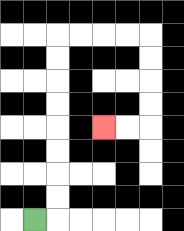{'start': '[1, 9]', 'end': '[4, 5]', 'path_directions': 'R,U,U,U,U,U,U,U,U,R,R,R,R,D,D,D,D,L,L', 'path_coordinates': '[[1, 9], [2, 9], [2, 8], [2, 7], [2, 6], [2, 5], [2, 4], [2, 3], [2, 2], [2, 1], [3, 1], [4, 1], [5, 1], [6, 1], [6, 2], [6, 3], [6, 4], [6, 5], [5, 5], [4, 5]]'}